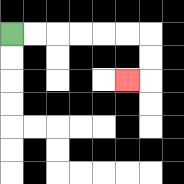{'start': '[0, 1]', 'end': '[5, 3]', 'path_directions': 'R,R,R,R,R,R,D,D,L', 'path_coordinates': '[[0, 1], [1, 1], [2, 1], [3, 1], [4, 1], [5, 1], [6, 1], [6, 2], [6, 3], [5, 3]]'}